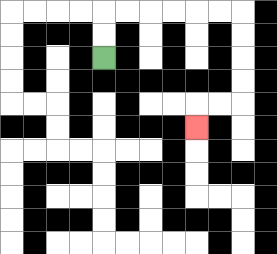{'start': '[4, 2]', 'end': '[8, 5]', 'path_directions': 'U,U,R,R,R,R,R,R,D,D,D,D,L,L,D', 'path_coordinates': '[[4, 2], [4, 1], [4, 0], [5, 0], [6, 0], [7, 0], [8, 0], [9, 0], [10, 0], [10, 1], [10, 2], [10, 3], [10, 4], [9, 4], [8, 4], [8, 5]]'}